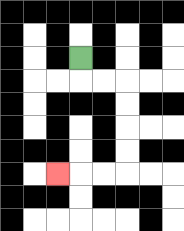{'start': '[3, 2]', 'end': '[2, 7]', 'path_directions': 'D,R,R,D,D,D,D,L,L,L', 'path_coordinates': '[[3, 2], [3, 3], [4, 3], [5, 3], [5, 4], [5, 5], [5, 6], [5, 7], [4, 7], [3, 7], [2, 7]]'}